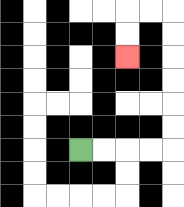{'start': '[3, 6]', 'end': '[5, 2]', 'path_directions': 'R,R,R,R,U,U,U,U,U,U,L,L,D,D', 'path_coordinates': '[[3, 6], [4, 6], [5, 6], [6, 6], [7, 6], [7, 5], [7, 4], [7, 3], [7, 2], [7, 1], [7, 0], [6, 0], [5, 0], [5, 1], [5, 2]]'}